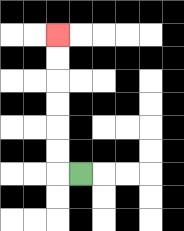{'start': '[3, 7]', 'end': '[2, 1]', 'path_directions': 'L,U,U,U,U,U,U', 'path_coordinates': '[[3, 7], [2, 7], [2, 6], [2, 5], [2, 4], [2, 3], [2, 2], [2, 1]]'}